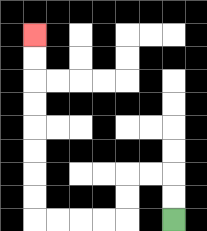{'start': '[7, 9]', 'end': '[1, 1]', 'path_directions': 'U,U,L,L,D,D,L,L,L,L,U,U,U,U,U,U,U,U', 'path_coordinates': '[[7, 9], [7, 8], [7, 7], [6, 7], [5, 7], [5, 8], [5, 9], [4, 9], [3, 9], [2, 9], [1, 9], [1, 8], [1, 7], [1, 6], [1, 5], [1, 4], [1, 3], [1, 2], [1, 1]]'}